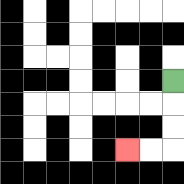{'start': '[7, 3]', 'end': '[5, 6]', 'path_directions': 'D,D,D,L,L', 'path_coordinates': '[[7, 3], [7, 4], [7, 5], [7, 6], [6, 6], [5, 6]]'}